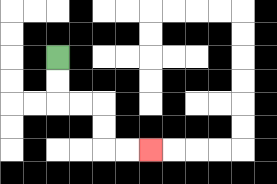{'start': '[2, 2]', 'end': '[6, 6]', 'path_directions': 'D,D,R,R,D,D,R,R', 'path_coordinates': '[[2, 2], [2, 3], [2, 4], [3, 4], [4, 4], [4, 5], [4, 6], [5, 6], [6, 6]]'}